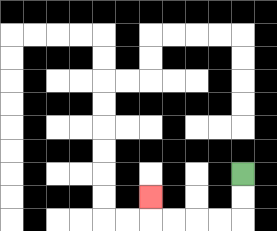{'start': '[10, 7]', 'end': '[6, 8]', 'path_directions': 'D,D,L,L,L,L,U', 'path_coordinates': '[[10, 7], [10, 8], [10, 9], [9, 9], [8, 9], [7, 9], [6, 9], [6, 8]]'}